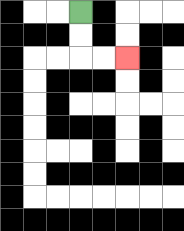{'start': '[3, 0]', 'end': '[5, 2]', 'path_directions': 'D,D,R,R', 'path_coordinates': '[[3, 0], [3, 1], [3, 2], [4, 2], [5, 2]]'}